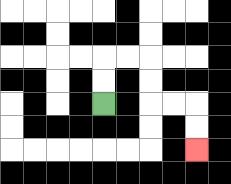{'start': '[4, 4]', 'end': '[8, 6]', 'path_directions': 'U,U,R,R,D,D,R,R,D,D', 'path_coordinates': '[[4, 4], [4, 3], [4, 2], [5, 2], [6, 2], [6, 3], [6, 4], [7, 4], [8, 4], [8, 5], [8, 6]]'}